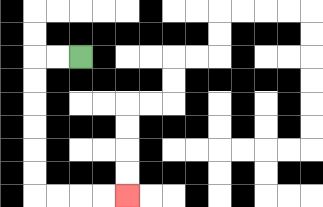{'start': '[3, 2]', 'end': '[5, 8]', 'path_directions': 'L,L,D,D,D,D,D,D,R,R,R,R', 'path_coordinates': '[[3, 2], [2, 2], [1, 2], [1, 3], [1, 4], [1, 5], [1, 6], [1, 7], [1, 8], [2, 8], [3, 8], [4, 8], [5, 8]]'}